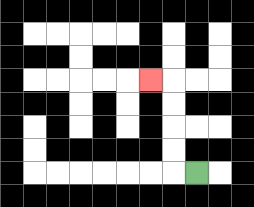{'start': '[8, 7]', 'end': '[6, 3]', 'path_directions': 'L,U,U,U,U,L', 'path_coordinates': '[[8, 7], [7, 7], [7, 6], [7, 5], [7, 4], [7, 3], [6, 3]]'}